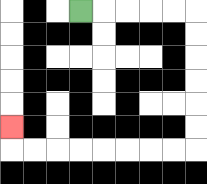{'start': '[3, 0]', 'end': '[0, 5]', 'path_directions': 'R,R,R,R,R,D,D,D,D,D,D,L,L,L,L,L,L,L,L,U', 'path_coordinates': '[[3, 0], [4, 0], [5, 0], [6, 0], [7, 0], [8, 0], [8, 1], [8, 2], [8, 3], [8, 4], [8, 5], [8, 6], [7, 6], [6, 6], [5, 6], [4, 6], [3, 6], [2, 6], [1, 6], [0, 6], [0, 5]]'}